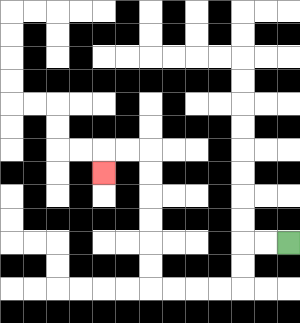{'start': '[12, 10]', 'end': '[4, 7]', 'path_directions': 'L,L,D,D,L,L,L,L,U,U,U,U,U,U,L,L,D', 'path_coordinates': '[[12, 10], [11, 10], [10, 10], [10, 11], [10, 12], [9, 12], [8, 12], [7, 12], [6, 12], [6, 11], [6, 10], [6, 9], [6, 8], [6, 7], [6, 6], [5, 6], [4, 6], [4, 7]]'}